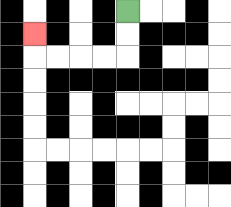{'start': '[5, 0]', 'end': '[1, 1]', 'path_directions': 'D,D,L,L,L,L,U', 'path_coordinates': '[[5, 0], [5, 1], [5, 2], [4, 2], [3, 2], [2, 2], [1, 2], [1, 1]]'}